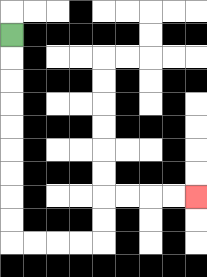{'start': '[0, 1]', 'end': '[8, 8]', 'path_directions': 'D,D,D,D,D,D,D,D,D,R,R,R,R,U,U,R,R,R,R', 'path_coordinates': '[[0, 1], [0, 2], [0, 3], [0, 4], [0, 5], [0, 6], [0, 7], [0, 8], [0, 9], [0, 10], [1, 10], [2, 10], [3, 10], [4, 10], [4, 9], [4, 8], [5, 8], [6, 8], [7, 8], [8, 8]]'}